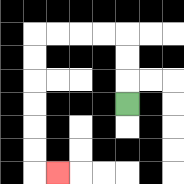{'start': '[5, 4]', 'end': '[2, 7]', 'path_directions': 'U,U,U,L,L,L,L,D,D,D,D,D,D,R', 'path_coordinates': '[[5, 4], [5, 3], [5, 2], [5, 1], [4, 1], [3, 1], [2, 1], [1, 1], [1, 2], [1, 3], [1, 4], [1, 5], [1, 6], [1, 7], [2, 7]]'}